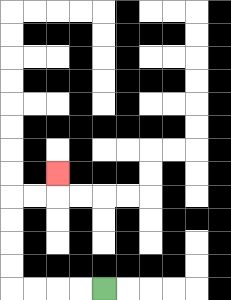{'start': '[4, 12]', 'end': '[2, 7]', 'path_directions': 'L,L,L,L,U,U,U,U,R,R,U', 'path_coordinates': '[[4, 12], [3, 12], [2, 12], [1, 12], [0, 12], [0, 11], [0, 10], [0, 9], [0, 8], [1, 8], [2, 8], [2, 7]]'}